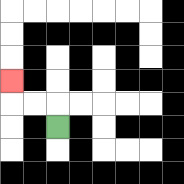{'start': '[2, 5]', 'end': '[0, 3]', 'path_directions': 'U,L,L,U', 'path_coordinates': '[[2, 5], [2, 4], [1, 4], [0, 4], [0, 3]]'}